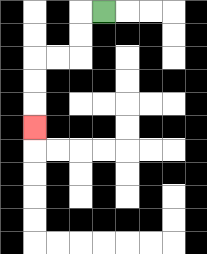{'start': '[4, 0]', 'end': '[1, 5]', 'path_directions': 'L,D,D,L,L,D,D,D', 'path_coordinates': '[[4, 0], [3, 0], [3, 1], [3, 2], [2, 2], [1, 2], [1, 3], [1, 4], [1, 5]]'}